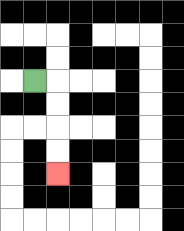{'start': '[1, 3]', 'end': '[2, 7]', 'path_directions': 'R,D,D,D,D', 'path_coordinates': '[[1, 3], [2, 3], [2, 4], [2, 5], [2, 6], [2, 7]]'}